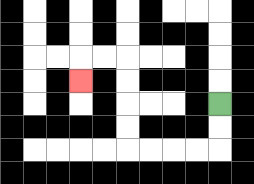{'start': '[9, 4]', 'end': '[3, 3]', 'path_directions': 'D,D,L,L,L,L,U,U,U,U,L,L,D', 'path_coordinates': '[[9, 4], [9, 5], [9, 6], [8, 6], [7, 6], [6, 6], [5, 6], [5, 5], [5, 4], [5, 3], [5, 2], [4, 2], [3, 2], [3, 3]]'}